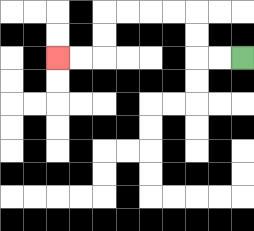{'start': '[10, 2]', 'end': '[2, 2]', 'path_directions': 'L,L,U,U,L,L,L,L,D,D,L,L', 'path_coordinates': '[[10, 2], [9, 2], [8, 2], [8, 1], [8, 0], [7, 0], [6, 0], [5, 0], [4, 0], [4, 1], [4, 2], [3, 2], [2, 2]]'}